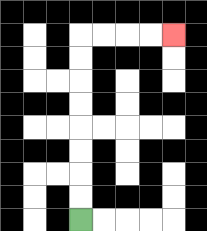{'start': '[3, 9]', 'end': '[7, 1]', 'path_directions': 'U,U,U,U,U,U,U,U,R,R,R,R', 'path_coordinates': '[[3, 9], [3, 8], [3, 7], [3, 6], [3, 5], [3, 4], [3, 3], [3, 2], [3, 1], [4, 1], [5, 1], [6, 1], [7, 1]]'}